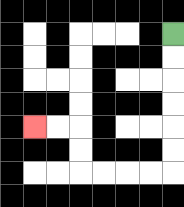{'start': '[7, 1]', 'end': '[1, 5]', 'path_directions': 'D,D,D,D,D,D,L,L,L,L,U,U,L,L', 'path_coordinates': '[[7, 1], [7, 2], [7, 3], [7, 4], [7, 5], [7, 6], [7, 7], [6, 7], [5, 7], [4, 7], [3, 7], [3, 6], [3, 5], [2, 5], [1, 5]]'}